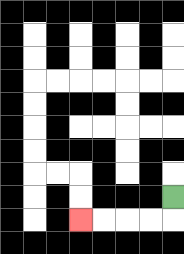{'start': '[7, 8]', 'end': '[3, 9]', 'path_directions': 'D,L,L,L,L', 'path_coordinates': '[[7, 8], [7, 9], [6, 9], [5, 9], [4, 9], [3, 9]]'}